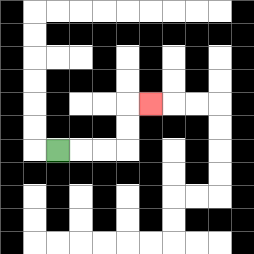{'start': '[2, 6]', 'end': '[6, 4]', 'path_directions': 'R,R,R,U,U,R', 'path_coordinates': '[[2, 6], [3, 6], [4, 6], [5, 6], [5, 5], [5, 4], [6, 4]]'}